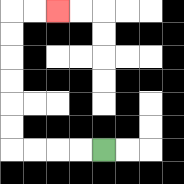{'start': '[4, 6]', 'end': '[2, 0]', 'path_directions': 'L,L,L,L,U,U,U,U,U,U,R,R', 'path_coordinates': '[[4, 6], [3, 6], [2, 6], [1, 6], [0, 6], [0, 5], [0, 4], [0, 3], [0, 2], [0, 1], [0, 0], [1, 0], [2, 0]]'}